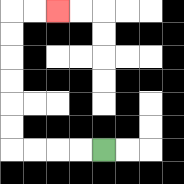{'start': '[4, 6]', 'end': '[2, 0]', 'path_directions': 'L,L,L,L,U,U,U,U,U,U,R,R', 'path_coordinates': '[[4, 6], [3, 6], [2, 6], [1, 6], [0, 6], [0, 5], [0, 4], [0, 3], [0, 2], [0, 1], [0, 0], [1, 0], [2, 0]]'}